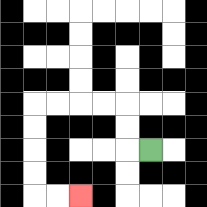{'start': '[6, 6]', 'end': '[3, 8]', 'path_directions': 'L,U,U,L,L,L,L,D,D,D,D,R,R', 'path_coordinates': '[[6, 6], [5, 6], [5, 5], [5, 4], [4, 4], [3, 4], [2, 4], [1, 4], [1, 5], [1, 6], [1, 7], [1, 8], [2, 8], [3, 8]]'}